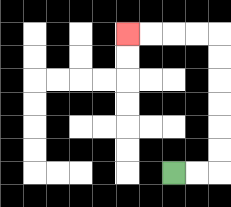{'start': '[7, 7]', 'end': '[5, 1]', 'path_directions': 'R,R,U,U,U,U,U,U,L,L,L,L', 'path_coordinates': '[[7, 7], [8, 7], [9, 7], [9, 6], [9, 5], [9, 4], [9, 3], [9, 2], [9, 1], [8, 1], [7, 1], [6, 1], [5, 1]]'}